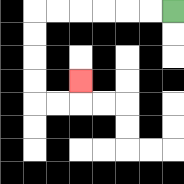{'start': '[7, 0]', 'end': '[3, 3]', 'path_directions': 'L,L,L,L,L,L,D,D,D,D,R,R,U', 'path_coordinates': '[[7, 0], [6, 0], [5, 0], [4, 0], [3, 0], [2, 0], [1, 0], [1, 1], [1, 2], [1, 3], [1, 4], [2, 4], [3, 4], [3, 3]]'}